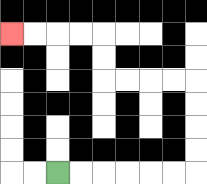{'start': '[2, 7]', 'end': '[0, 1]', 'path_directions': 'R,R,R,R,R,R,U,U,U,U,L,L,L,L,U,U,L,L,L,L', 'path_coordinates': '[[2, 7], [3, 7], [4, 7], [5, 7], [6, 7], [7, 7], [8, 7], [8, 6], [8, 5], [8, 4], [8, 3], [7, 3], [6, 3], [5, 3], [4, 3], [4, 2], [4, 1], [3, 1], [2, 1], [1, 1], [0, 1]]'}